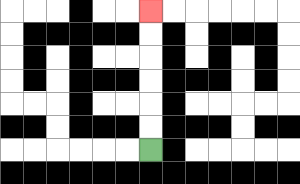{'start': '[6, 6]', 'end': '[6, 0]', 'path_directions': 'U,U,U,U,U,U', 'path_coordinates': '[[6, 6], [6, 5], [6, 4], [6, 3], [6, 2], [6, 1], [6, 0]]'}